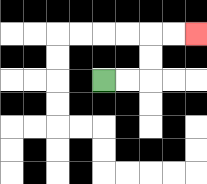{'start': '[4, 3]', 'end': '[8, 1]', 'path_directions': 'R,R,U,U,R,R', 'path_coordinates': '[[4, 3], [5, 3], [6, 3], [6, 2], [6, 1], [7, 1], [8, 1]]'}